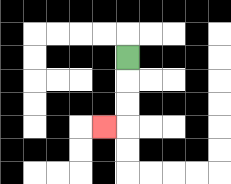{'start': '[5, 2]', 'end': '[4, 5]', 'path_directions': 'D,D,D,L', 'path_coordinates': '[[5, 2], [5, 3], [5, 4], [5, 5], [4, 5]]'}